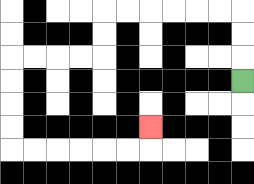{'start': '[10, 3]', 'end': '[6, 5]', 'path_directions': 'U,U,U,L,L,L,L,L,L,D,D,L,L,L,L,D,D,D,D,R,R,R,R,R,R,U', 'path_coordinates': '[[10, 3], [10, 2], [10, 1], [10, 0], [9, 0], [8, 0], [7, 0], [6, 0], [5, 0], [4, 0], [4, 1], [4, 2], [3, 2], [2, 2], [1, 2], [0, 2], [0, 3], [0, 4], [0, 5], [0, 6], [1, 6], [2, 6], [3, 6], [4, 6], [5, 6], [6, 6], [6, 5]]'}